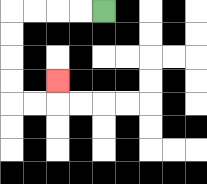{'start': '[4, 0]', 'end': '[2, 3]', 'path_directions': 'L,L,L,L,D,D,D,D,R,R,U', 'path_coordinates': '[[4, 0], [3, 0], [2, 0], [1, 0], [0, 0], [0, 1], [0, 2], [0, 3], [0, 4], [1, 4], [2, 4], [2, 3]]'}